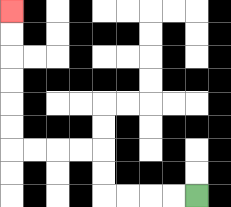{'start': '[8, 8]', 'end': '[0, 0]', 'path_directions': 'L,L,L,L,U,U,L,L,L,L,U,U,U,U,U,U', 'path_coordinates': '[[8, 8], [7, 8], [6, 8], [5, 8], [4, 8], [4, 7], [4, 6], [3, 6], [2, 6], [1, 6], [0, 6], [0, 5], [0, 4], [0, 3], [0, 2], [0, 1], [0, 0]]'}